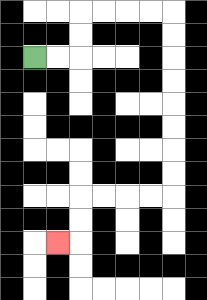{'start': '[1, 2]', 'end': '[2, 10]', 'path_directions': 'R,R,U,U,R,R,R,R,D,D,D,D,D,D,D,D,L,L,L,L,D,D,L', 'path_coordinates': '[[1, 2], [2, 2], [3, 2], [3, 1], [3, 0], [4, 0], [5, 0], [6, 0], [7, 0], [7, 1], [7, 2], [7, 3], [7, 4], [7, 5], [7, 6], [7, 7], [7, 8], [6, 8], [5, 8], [4, 8], [3, 8], [3, 9], [3, 10], [2, 10]]'}